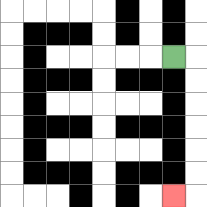{'start': '[7, 2]', 'end': '[7, 8]', 'path_directions': 'R,D,D,D,D,D,D,L', 'path_coordinates': '[[7, 2], [8, 2], [8, 3], [8, 4], [8, 5], [8, 6], [8, 7], [8, 8], [7, 8]]'}